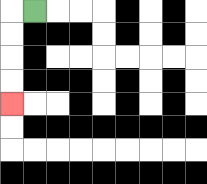{'start': '[1, 0]', 'end': '[0, 4]', 'path_directions': 'L,D,D,D,D', 'path_coordinates': '[[1, 0], [0, 0], [0, 1], [0, 2], [0, 3], [0, 4]]'}